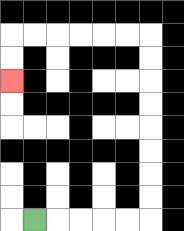{'start': '[1, 9]', 'end': '[0, 3]', 'path_directions': 'R,R,R,R,R,U,U,U,U,U,U,U,U,L,L,L,L,L,L,D,D', 'path_coordinates': '[[1, 9], [2, 9], [3, 9], [4, 9], [5, 9], [6, 9], [6, 8], [6, 7], [6, 6], [6, 5], [6, 4], [6, 3], [6, 2], [6, 1], [5, 1], [4, 1], [3, 1], [2, 1], [1, 1], [0, 1], [0, 2], [0, 3]]'}